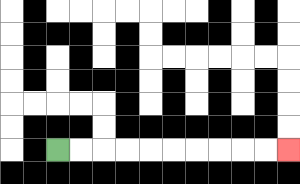{'start': '[2, 6]', 'end': '[12, 6]', 'path_directions': 'R,R,R,R,R,R,R,R,R,R', 'path_coordinates': '[[2, 6], [3, 6], [4, 6], [5, 6], [6, 6], [7, 6], [8, 6], [9, 6], [10, 6], [11, 6], [12, 6]]'}